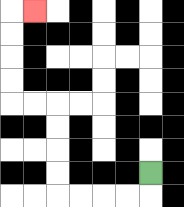{'start': '[6, 7]', 'end': '[1, 0]', 'path_directions': 'D,L,L,L,L,U,U,U,U,L,L,U,U,U,U,R', 'path_coordinates': '[[6, 7], [6, 8], [5, 8], [4, 8], [3, 8], [2, 8], [2, 7], [2, 6], [2, 5], [2, 4], [1, 4], [0, 4], [0, 3], [0, 2], [0, 1], [0, 0], [1, 0]]'}